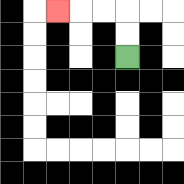{'start': '[5, 2]', 'end': '[2, 0]', 'path_directions': 'U,U,L,L,L', 'path_coordinates': '[[5, 2], [5, 1], [5, 0], [4, 0], [3, 0], [2, 0]]'}